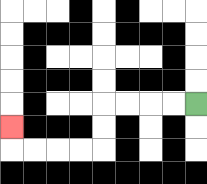{'start': '[8, 4]', 'end': '[0, 5]', 'path_directions': 'L,L,L,L,D,D,L,L,L,L,U', 'path_coordinates': '[[8, 4], [7, 4], [6, 4], [5, 4], [4, 4], [4, 5], [4, 6], [3, 6], [2, 6], [1, 6], [0, 6], [0, 5]]'}